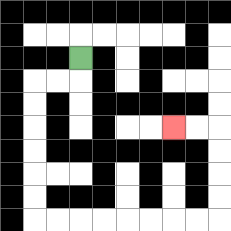{'start': '[3, 2]', 'end': '[7, 5]', 'path_directions': 'D,L,L,D,D,D,D,D,D,R,R,R,R,R,R,R,R,U,U,U,U,L,L', 'path_coordinates': '[[3, 2], [3, 3], [2, 3], [1, 3], [1, 4], [1, 5], [1, 6], [1, 7], [1, 8], [1, 9], [2, 9], [3, 9], [4, 9], [5, 9], [6, 9], [7, 9], [8, 9], [9, 9], [9, 8], [9, 7], [9, 6], [9, 5], [8, 5], [7, 5]]'}